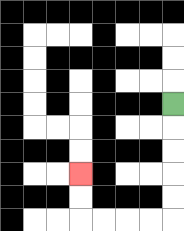{'start': '[7, 4]', 'end': '[3, 7]', 'path_directions': 'D,D,D,D,D,L,L,L,L,U,U', 'path_coordinates': '[[7, 4], [7, 5], [7, 6], [7, 7], [7, 8], [7, 9], [6, 9], [5, 9], [4, 9], [3, 9], [3, 8], [3, 7]]'}